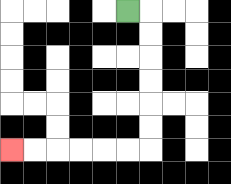{'start': '[5, 0]', 'end': '[0, 6]', 'path_directions': 'R,D,D,D,D,D,D,L,L,L,L,L,L', 'path_coordinates': '[[5, 0], [6, 0], [6, 1], [6, 2], [6, 3], [6, 4], [6, 5], [6, 6], [5, 6], [4, 6], [3, 6], [2, 6], [1, 6], [0, 6]]'}